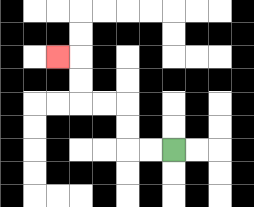{'start': '[7, 6]', 'end': '[2, 2]', 'path_directions': 'L,L,U,U,L,L,U,U,L', 'path_coordinates': '[[7, 6], [6, 6], [5, 6], [5, 5], [5, 4], [4, 4], [3, 4], [3, 3], [3, 2], [2, 2]]'}